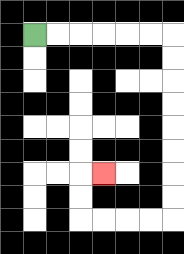{'start': '[1, 1]', 'end': '[4, 7]', 'path_directions': 'R,R,R,R,R,R,D,D,D,D,D,D,D,D,L,L,L,L,U,U,R', 'path_coordinates': '[[1, 1], [2, 1], [3, 1], [4, 1], [5, 1], [6, 1], [7, 1], [7, 2], [7, 3], [7, 4], [7, 5], [7, 6], [7, 7], [7, 8], [7, 9], [6, 9], [5, 9], [4, 9], [3, 9], [3, 8], [3, 7], [4, 7]]'}